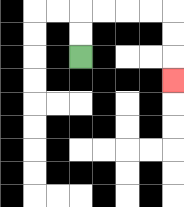{'start': '[3, 2]', 'end': '[7, 3]', 'path_directions': 'U,U,R,R,R,R,D,D,D', 'path_coordinates': '[[3, 2], [3, 1], [3, 0], [4, 0], [5, 0], [6, 0], [7, 0], [7, 1], [7, 2], [7, 3]]'}